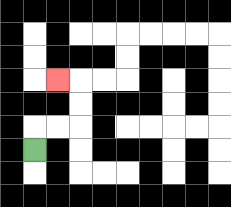{'start': '[1, 6]', 'end': '[2, 3]', 'path_directions': 'U,R,R,U,U,L', 'path_coordinates': '[[1, 6], [1, 5], [2, 5], [3, 5], [3, 4], [3, 3], [2, 3]]'}